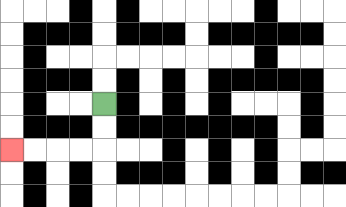{'start': '[4, 4]', 'end': '[0, 6]', 'path_directions': 'D,D,L,L,L,L', 'path_coordinates': '[[4, 4], [4, 5], [4, 6], [3, 6], [2, 6], [1, 6], [0, 6]]'}